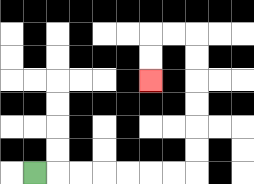{'start': '[1, 7]', 'end': '[6, 3]', 'path_directions': 'R,R,R,R,R,R,R,U,U,U,U,U,U,L,L,D,D', 'path_coordinates': '[[1, 7], [2, 7], [3, 7], [4, 7], [5, 7], [6, 7], [7, 7], [8, 7], [8, 6], [8, 5], [8, 4], [8, 3], [8, 2], [8, 1], [7, 1], [6, 1], [6, 2], [6, 3]]'}